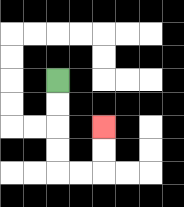{'start': '[2, 3]', 'end': '[4, 5]', 'path_directions': 'D,D,D,D,R,R,U,U', 'path_coordinates': '[[2, 3], [2, 4], [2, 5], [2, 6], [2, 7], [3, 7], [4, 7], [4, 6], [4, 5]]'}